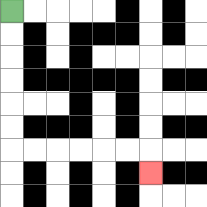{'start': '[0, 0]', 'end': '[6, 7]', 'path_directions': 'D,D,D,D,D,D,R,R,R,R,R,R,D', 'path_coordinates': '[[0, 0], [0, 1], [0, 2], [0, 3], [0, 4], [0, 5], [0, 6], [1, 6], [2, 6], [3, 6], [4, 6], [5, 6], [6, 6], [6, 7]]'}